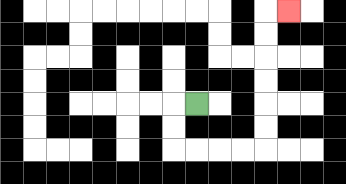{'start': '[8, 4]', 'end': '[12, 0]', 'path_directions': 'L,D,D,R,R,R,R,U,U,U,U,U,U,R', 'path_coordinates': '[[8, 4], [7, 4], [7, 5], [7, 6], [8, 6], [9, 6], [10, 6], [11, 6], [11, 5], [11, 4], [11, 3], [11, 2], [11, 1], [11, 0], [12, 0]]'}